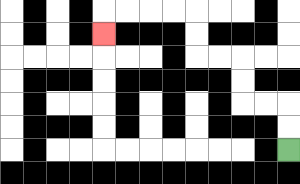{'start': '[12, 6]', 'end': '[4, 1]', 'path_directions': 'U,U,L,L,U,U,L,L,U,U,L,L,L,L,D', 'path_coordinates': '[[12, 6], [12, 5], [12, 4], [11, 4], [10, 4], [10, 3], [10, 2], [9, 2], [8, 2], [8, 1], [8, 0], [7, 0], [6, 0], [5, 0], [4, 0], [4, 1]]'}